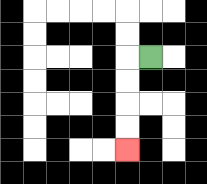{'start': '[6, 2]', 'end': '[5, 6]', 'path_directions': 'L,D,D,D,D', 'path_coordinates': '[[6, 2], [5, 2], [5, 3], [5, 4], [5, 5], [5, 6]]'}